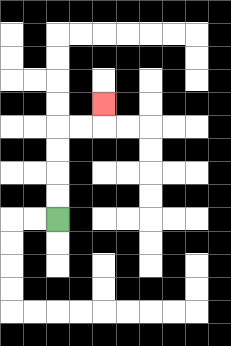{'start': '[2, 9]', 'end': '[4, 4]', 'path_directions': 'U,U,U,U,R,R,U', 'path_coordinates': '[[2, 9], [2, 8], [2, 7], [2, 6], [2, 5], [3, 5], [4, 5], [4, 4]]'}